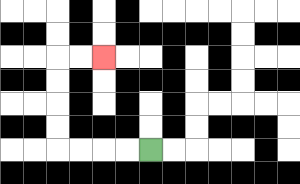{'start': '[6, 6]', 'end': '[4, 2]', 'path_directions': 'L,L,L,L,U,U,U,U,R,R', 'path_coordinates': '[[6, 6], [5, 6], [4, 6], [3, 6], [2, 6], [2, 5], [2, 4], [2, 3], [2, 2], [3, 2], [4, 2]]'}